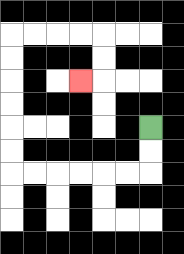{'start': '[6, 5]', 'end': '[3, 3]', 'path_directions': 'D,D,L,L,L,L,L,L,U,U,U,U,U,U,R,R,R,R,D,D,L', 'path_coordinates': '[[6, 5], [6, 6], [6, 7], [5, 7], [4, 7], [3, 7], [2, 7], [1, 7], [0, 7], [0, 6], [0, 5], [0, 4], [0, 3], [0, 2], [0, 1], [1, 1], [2, 1], [3, 1], [4, 1], [4, 2], [4, 3], [3, 3]]'}